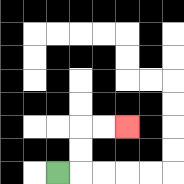{'start': '[2, 7]', 'end': '[5, 5]', 'path_directions': 'R,U,U,R,R', 'path_coordinates': '[[2, 7], [3, 7], [3, 6], [3, 5], [4, 5], [5, 5]]'}